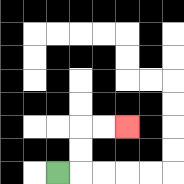{'start': '[2, 7]', 'end': '[5, 5]', 'path_directions': 'R,U,U,R,R', 'path_coordinates': '[[2, 7], [3, 7], [3, 6], [3, 5], [4, 5], [5, 5]]'}